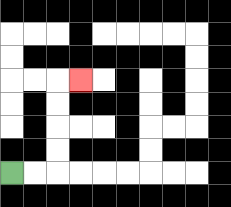{'start': '[0, 7]', 'end': '[3, 3]', 'path_directions': 'R,R,U,U,U,U,R', 'path_coordinates': '[[0, 7], [1, 7], [2, 7], [2, 6], [2, 5], [2, 4], [2, 3], [3, 3]]'}